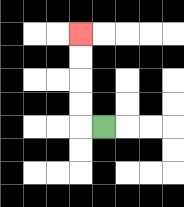{'start': '[4, 5]', 'end': '[3, 1]', 'path_directions': 'L,U,U,U,U', 'path_coordinates': '[[4, 5], [3, 5], [3, 4], [3, 3], [3, 2], [3, 1]]'}